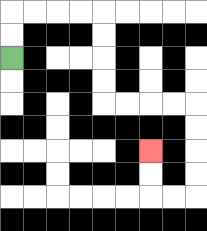{'start': '[0, 2]', 'end': '[6, 6]', 'path_directions': 'U,U,R,R,R,R,D,D,D,D,R,R,R,R,D,D,D,D,L,L,U,U', 'path_coordinates': '[[0, 2], [0, 1], [0, 0], [1, 0], [2, 0], [3, 0], [4, 0], [4, 1], [4, 2], [4, 3], [4, 4], [5, 4], [6, 4], [7, 4], [8, 4], [8, 5], [8, 6], [8, 7], [8, 8], [7, 8], [6, 8], [6, 7], [6, 6]]'}